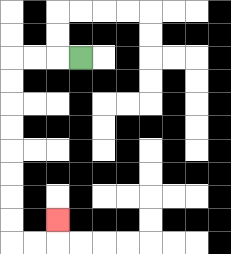{'start': '[3, 2]', 'end': '[2, 9]', 'path_directions': 'L,L,L,D,D,D,D,D,D,D,D,R,R,U', 'path_coordinates': '[[3, 2], [2, 2], [1, 2], [0, 2], [0, 3], [0, 4], [0, 5], [0, 6], [0, 7], [0, 8], [0, 9], [0, 10], [1, 10], [2, 10], [2, 9]]'}